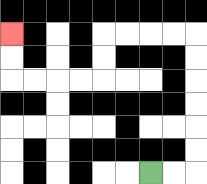{'start': '[6, 7]', 'end': '[0, 1]', 'path_directions': 'R,R,U,U,U,U,U,U,L,L,L,L,D,D,L,L,L,L,U,U', 'path_coordinates': '[[6, 7], [7, 7], [8, 7], [8, 6], [8, 5], [8, 4], [8, 3], [8, 2], [8, 1], [7, 1], [6, 1], [5, 1], [4, 1], [4, 2], [4, 3], [3, 3], [2, 3], [1, 3], [0, 3], [0, 2], [0, 1]]'}